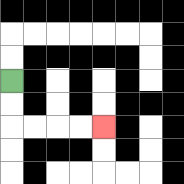{'start': '[0, 3]', 'end': '[4, 5]', 'path_directions': 'D,D,R,R,R,R', 'path_coordinates': '[[0, 3], [0, 4], [0, 5], [1, 5], [2, 5], [3, 5], [4, 5]]'}